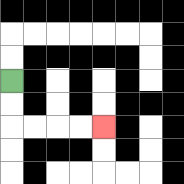{'start': '[0, 3]', 'end': '[4, 5]', 'path_directions': 'D,D,R,R,R,R', 'path_coordinates': '[[0, 3], [0, 4], [0, 5], [1, 5], [2, 5], [3, 5], [4, 5]]'}